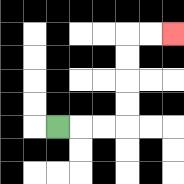{'start': '[2, 5]', 'end': '[7, 1]', 'path_directions': 'R,R,R,U,U,U,U,R,R', 'path_coordinates': '[[2, 5], [3, 5], [4, 5], [5, 5], [5, 4], [5, 3], [5, 2], [5, 1], [6, 1], [7, 1]]'}